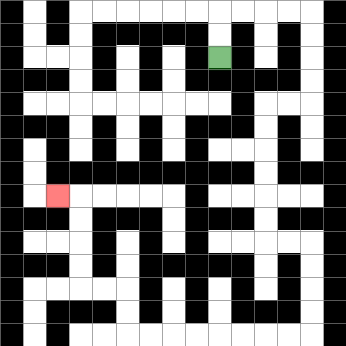{'start': '[9, 2]', 'end': '[2, 8]', 'path_directions': 'U,U,R,R,R,R,D,D,D,D,L,L,D,D,D,D,D,D,R,R,D,D,D,D,L,L,L,L,L,L,L,L,U,U,L,L,U,U,U,U,L', 'path_coordinates': '[[9, 2], [9, 1], [9, 0], [10, 0], [11, 0], [12, 0], [13, 0], [13, 1], [13, 2], [13, 3], [13, 4], [12, 4], [11, 4], [11, 5], [11, 6], [11, 7], [11, 8], [11, 9], [11, 10], [12, 10], [13, 10], [13, 11], [13, 12], [13, 13], [13, 14], [12, 14], [11, 14], [10, 14], [9, 14], [8, 14], [7, 14], [6, 14], [5, 14], [5, 13], [5, 12], [4, 12], [3, 12], [3, 11], [3, 10], [3, 9], [3, 8], [2, 8]]'}